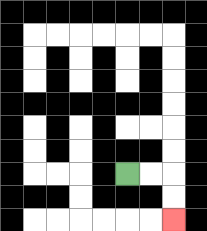{'start': '[5, 7]', 'end': '[7, 9]', 'path_directions': 'R,R,D,D', 'path_coordinates': '[[5, 7], [6, 7], [7, 7], [7, 8], [7, 9]]'}